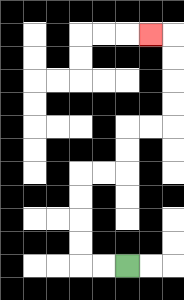{'start': '[5, 11]', 'end': '[6, 1]', 'path_directions': 'L,L,U,U,U,U,R,R,U,U,R,R,U,U,U,U,L', 'path_coordinates': '[[5, 11], [4, 11], [3, 11], [3, 10], [3, 9], [3, 8], [3, 7], [4, 7], [5, 7], [5, 6], [5, 5], [6, 5], [7, 5], [7, 4], [7, 3], [7, 2], [7, 1], [6, 1]]'}